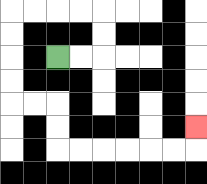{'start': '[2, 2]', 'end': '[8, 5]', 'path_directions': 'R,R,U,U,L,L,L,L,D,D,D,D,R,R,D,D,R,R,R,R,R,R,U', 'path_coordinates': '[[2, 2], [3, 2], [4, 2], [4, 1], [4, 0], [3, 0], [2, 0], [1, 0], [0, 0], [0, 1], [0, 2], [0, 3], [0, 4], [1, 4], [2, 4], [2, 5], [2, 6], [3, 6], [4, 6], [5, 6], [6, 6], [7, 6], [8, 6], [8, 5]]'}